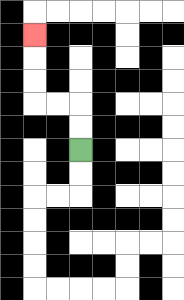{'start': '[3, 6]', 'end': '[1, 1]', 'path_directions': 'U,U,L,L,U,U,U', 'path_coordinates': '[[3, 6], [3, 5], [3, 4], [2, 4], [1, 4], [1, 3], [1, 2], [1, 1]]'}